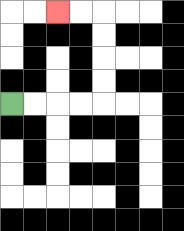{'start': '[0, 4]', 'end': '[2, 0]', 'path_directions': 'R,R,R,R,U,U,U,U,L,L', 'path_coordinates': '[[0, 4], [1, 4], [2, 4], [3, 4], [4, 4], [4, 3], [4, 2], [4, 1], [4, 0], [3, 0], [2, 0]]'}